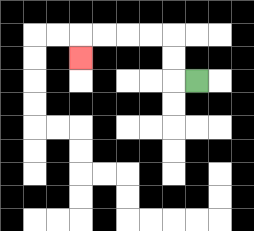{'start': '[8, 3]', 'end': '[3, 2]', 'path_directions': 'L,U,U,L,L,L,L,D', 'path_coordinates': '[[8, 3], [7, 3], [7, 2], [7, 1], [6, 1], [5, 1], [4, 1], [3, 1], [3, 2]]'}